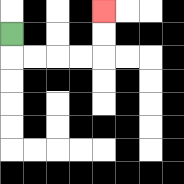{'start': '[0, 1]', 'end': '[4, 0]', 'path_directions': 'D,R,R,R,R,U,U', 'path_coordinates': '[[0, 1], [0, 2], [1, 2], [2, 2], [3, 2], [4, 2], [4, 1], [4, 0]]'}